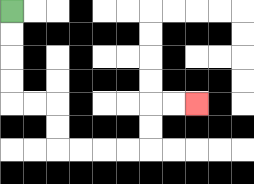{'start': '[0, 0]', 'end': '[8, 4]', 'path_directions': 'D,D,D,D,R,R,D,D,R,R,R,R,U,U,R,R', 'path_coordinates': '[[0, 0], [0, 1], [0, 2], [0, 3], [0, 4], [1, 4], [2, 4], [2, 5], [2, 6], [3, 6], [4, 6], [5, 6], [6, 6], [6, 5], [6, 4], [7, 4], [8, 4]]'}